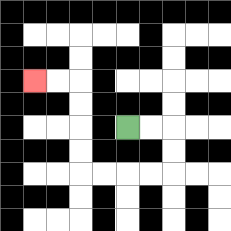{'start': '[5, 5]', 'end': '[1, 3]', 'path_directions': 'R,R,D,D,L,L,L,L,U,U,U,U,L,L', 'path_coordinates': '[[5, 5], [6, 5], [7, 5], [7, 6], [7, 7], [6, 7], [5, 7], [4, 7], [3, 7], [3, 6], [3, 5], [3, 4], [3, 3], [2, 3], [1, 3]]'}